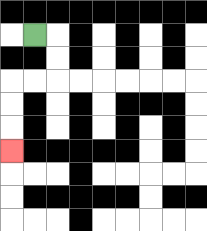{'start': '[1, 1]', 'end': '[0, 6]', 'path_directions': 'R,D,D,L,L,D,D,D', 'path_coordinates': '[[1, 1], [2, 1], [2, 2], [2, 3], [1, 3], [0, 3], [0, 4], [0, 5], [0, 6]]'}